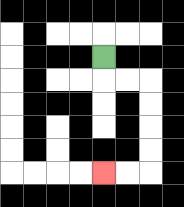{'start': '[4, 2]', 'end': '[4, 7]', 'path_directions': 'D,R,R,D,D,D,D,L,L', 'path_coordinates': '[[4, 2], [4, 3], [5, 3], [6, 3], [6, 4], [6, 5], [6, 6], [6, 7], [5, 7], [4, 7]]'}